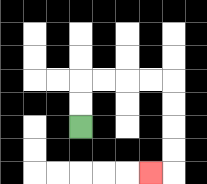{'start': '[3, 5]', 'end': '[6, 7]', 'path_directions': 'U,U,R,R,R,R,D,D,D,D,L', 'path_coordinates': '[[3, 5], [3, 4], [3, 3], [4, 3], [5, 3], [6, 3], [7, 3], [7, 4], [7, 5], [7, 6], [7, 7], [6, 7]]'}